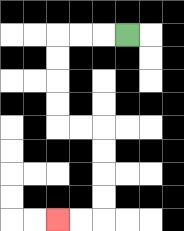{'start': '[5, 1]', 'end': '[2, 9]', 'path_directions': 'L,L,L,D,D,D,D,R,R,D,D,D,D,L,L', 'path_coordinates': '[[5, 1], [4, 1], [3, 1], [2, 1], [2, 2], [2, 3], [2, 4], [2, 5], [3, 5], [4, 5], [4, 6], [4, 7], [4, 8], [4, 9], [3, 9], [2, 9]]'}